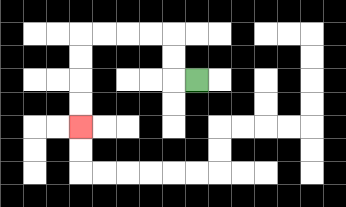{'start': '[8, 3]', 'end': '[3, 5]', 'path_directions': 'L,U,U,L,L,L,L,D,D,D,D', 'path_coordinates': '[[8, 3], [7, 3], [7, 2], [7, 1], [6, 1], [5, 1], [4, 1], [3, 1], [3, 2], [3, 3], [3, 4], [3, 5]]'}